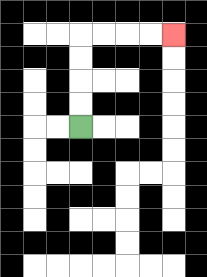{'start': '[3, 5]', 'end': '[7, 1]', 'path_directions': 'U,U,U,U,R,R,R,R', 'path_coordinates': '[[3, 5], [3, 4], [3, 3], [3, 2], [3, 1], [4, 1], [5, 1], [6, 1], [7, 1]]'}